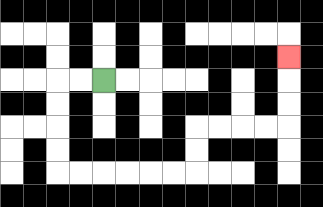{'start': '[4, 3]', 'end': '[12, 2]', 'path_directions': 'L,L,D,D,D,D,R,R,R,R,R,R,U,U,R,R,R,R,U,U,U', 'path_coordinates': '[[4, 3], [3, 3], [2, 3], [2, 4], [2, 5], [2, 6], [2, 7], [3, 7], [4, 7], [5, 7], [6, 7], [7, 7], [8, 7], [8, 6], [8, 5], [9, 5], [10, 5], [11, 5], [12, 5], [12, 4], [12, 3], [12, 2]]'}